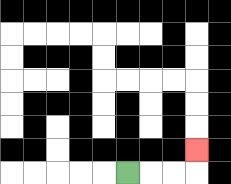{'start': '[5, 7]', 'end': '[8, 6]', 'path_directions': 'R,R,R,U', 'path_coordinates': '[[5, 7], [6, 7], [7, 7], [8, 7], [8, 6]]'}